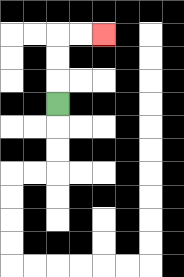{'start': '[2, 4]', 'end': '[4, 1]', 'path_directions': 'U,U,U,R,R', 'path_coordinates': '[[2, 4], [2, 3], [2, 2], [2, 1], [3, 1], [4, 1]]'}